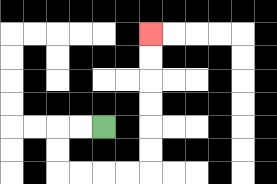{'start': '[4, 5]', 'end': '[6, 1]', 'path_directions': 'L,L,D,D,R,R,R,R,U,U,U,U,U,U', 'path_coordinates': '[[4, 5], [3, 5], [2, 5], [2, 6], [2, 7], [3, 7], [4, 7], [5, 7], [6, 7], [6, 6], [6, 5], [6, 4], [6, 3], [6, 2], [6, 1]]'}